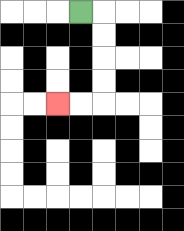{'start': '[3, 0]', 'end': '[2, 4]', 'path_directions': 'R,D,D,D,D,L,L', 'path_coordinates': '[[3, 0], [4, 0], [4, 1], [4, 2], [4, 3], [4, 4], [3, 4], [2, 4]]'}